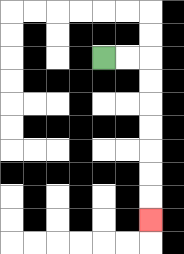{'start': '[4, 2]', 'end': '[6, 9]', 'path_directions': 'R,R,D,D,D,D,D,D,D', 'path_coordinates': '[[4, 2], [5, 2], [6, 2], [6, 3], [6, 4], [6, 5], [6, 6], [6, 7], [6, 8], [6, 9]]'}